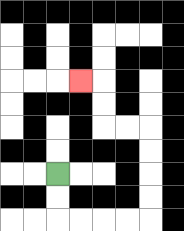{'start': '[2, 7]', 'end': '[3, 3]', 'path_directions': 'D,D,R,R,R,R,U,U,U,U,L,L,U,U,L', 'path_coordinates': '[[2, 7], [2, 8], [2, 9], [3, 9], [4, 9], [5, 9], [6, 9], [6, 8], [6, 7], [6, 6], [6, 5], [5, 5], [4, 5], [4, 4], [4, 3], [3, 3]]'}